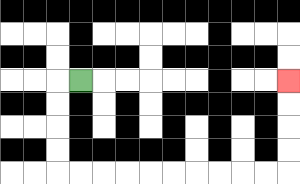{'start': '[3, 3]', 'end': '[12, 3]', 'path_directions': 'L,D,D,D,D,R,R,R,R,R,R,R,R,R,R,U,U,U,U', 'path_coordinates': '[[3, 3], [2, 3], [2, 4], [2, 5], [2, 6], [2, 7], [3, 7], [4, 7], [5, 7], [6, 7], [7, 7], [8, 7], [9, 7], [10, 7], [11, 7], [12, 7], [12, 6], [12, 5], [12, 4], [12, 3]]'}